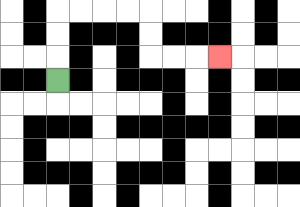{'start': '[2, 3]', 'end': '[9, 2]', 'path_directions': 'U,U,U,R,R,R,R,D,D,R,R,R', 'path_coordinates': '[[2, 3], [2, 2], [2, 1], [2, 0], [3, 0], [4, 0], [5, 0], [6, 0], [6, 1], [6, 2], [7, 2], [8, 2], [9, 2]]'}